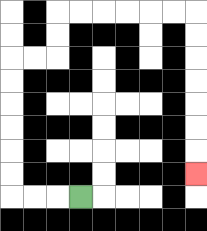{'start': '[3, 8]', 'end': '[8, 7]', 'path_directions': 'L,L,L,U,U,U,U,U,U,R,R,U,U,R,R,R,R,R,R,D,D,D,D,D,D,D', 'path_coordinates': '[[3, 8], [2, 8], [1, 8], [0, 8], [0, 7], [0, 6], [0, 5], [0, 4], [0, 3], [0, 2], [1, 2], [2, 2], [2, 1], [2, 0], [3, 0], [4, 0], [5, 0], [6, 0], [7, 0], [8, 0], [8, 1], [8, 2], [8, 3], [8, 4], [8, 5], [8, 6], [8, 7]]'}